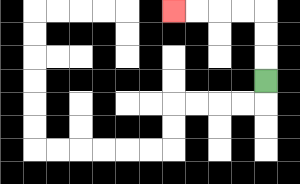{'start': '[11, 3]', 'end': '[7, 0]', 'path_directions': 'U,U,U,L,L,L,L', 'path_coordinates': '[[11, 3], [11, 2], [11, 1], [11, 0], [10, 0], [9, 0], [8, 0], [7, 0]]'}